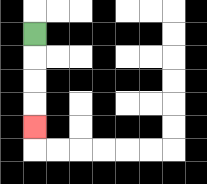{'start': '[1, 1]', 'end': '[1, 5]', 'path_directions': 'D,D,D,D', 'path_coordinates': '[[1, 1], [1, 2], [1, 3], [1, 4], [1, 5]]'}